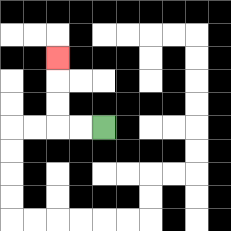{'start': '[4, 5]', 'end': '[2, 2]', 'path_directions': 'L,L,U,U,U', 'path_coordinates': '[[4, 5], [3, 5], [2, 5], [2, 4], [2, 3], [2, 2]]'}